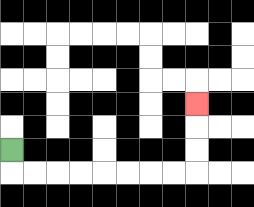{'start': '[0, 6]', 'end': '[8, 4]', 'path_directions': 'D,R,R,R,R,R,R,R,R,U,U,U', 'path_coordinates': '[[0, 6], [0, 7], [1, 7], [2, 7], [3, 7], [4, 7], [5, 7], [6, 7], [7, 7], [8, 7], [8, 6], [8, 5], [8, 4]]'}